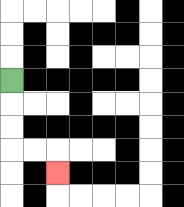{'start': '[0, 3]', 'end': '[2, 7]', 'path_directions': 'D,D,D,R,R,D', 'path_coordinates': '[[0, 3], [0, 4], [0, 5], [0, 6], [1, 6], [2, 6], [2, 7]]'}